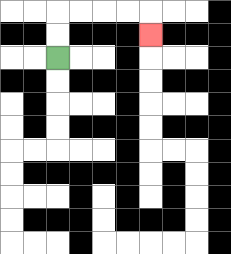{'start': '[2, 2]', 'end': '[6, 1]', 'path_directions': 'U,U,R,R,R,R,D', 'path_coordinates': '[[2, 2], [2, 1], [2, 0], [3, 0], [4, 0], [5, 0], [6, 0], [6, 1]]'}